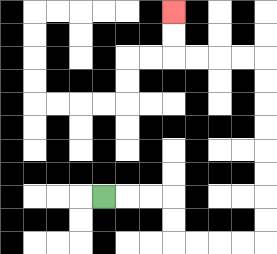{'start': '[4, 8]', 'end': '[7, 0]', 'path_directions': 'R,R,R,D,D,R,R,R,R,U,U,U,U,U,U,U,U,L,L,L,L,U,U', 'path_coordinates': '[[4, 8], [5, 8], [6, 8], [7, 8], [7, 9], [7, 10], [8, 10], [9, 10], [10, 10], [11, 10], [11, 9], [11, 8], [11, 7], [11, 6], [11, 5], [11, 4], [11, 3], [11, 2], [10, 2], [9, 2], [8, 2], [7, 2], [7, 1], [7, 0]]'}